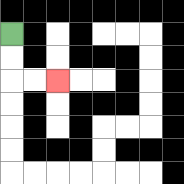{'start': '[0, 1]', 'end': '[2, 3]', 'path_directions': 'D,D,R,R', 'path_coordinates': '[[0, 1], [0, 2], [0, 3], [1, 3], [2, 3]]'}